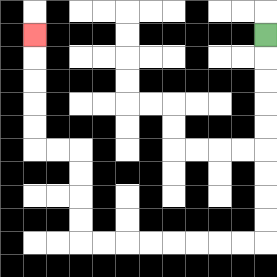{'start': '[11, 1]', 'end': '[1, 1]', 'path_directions': 'D,D,D,D,D,D,D,D,D,L,L,L,L,L,L,L,L,U,U,U,U,L,L,U,U,U,U,U', 'path_coordinates': '[[11, 1], [11, 2], [11, 3], [11, 4], [11, 5], [11, 6], [11, 7], [11, 8], [11, 9], [11, 10], [10, 10], [9, 10], [8, 10], [7, 10], [6, 10], [5, 10], [4, 10], [3, 10], [3, 9], [3, 8], [3, 7], [3, 6], [2, 6], [1, 6], [1, 5], [1, 4], [1, 3], [1, 2], [1, 1]]'}